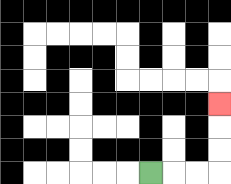{'start': '[6, 7]', 'end': '[9, 4]', 'path_directions': 'R,R,R,U,U,U', 'path_coordinates': '[[6, 7], [7, 7], [8, 7], [9, 7], [9, 6], [9, 5], [9, 4]]'}